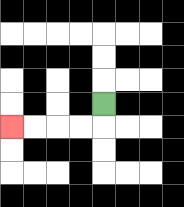{'start': '[4, 4]', 'end': '[0, 5]', 'path_directions': 'D,L,L,L,L', 'path_coordinates': '[[4, 4], [4, 5], [3, 5], [2, 5], [1, 5], [0, 5]]'}